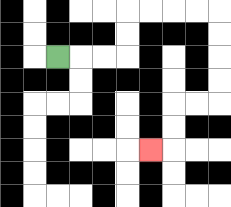{'start': '[2, 2]', 'end': '[6, 6]', 'path_directions': 'R,R,R,U,U,R,R,R,R,D,D,D,D,L,L,D,D,L', 'path_coordinates': '[[2, 2], [3, 2], [4, 2], [5, 2], [5, 1], [5, 0], [6, 0], [7, 0], [8, 0], [9, 0], [9, 1], [9, 2], [9, 3], [9, 4], [8, 4], [7, 4], [7, 5], [7, 6], [6, 6]]'}